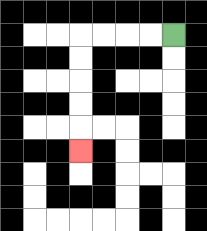{'start': '[7, 1]', 'end': '[3, 6]', 'path_directions': 'L,L,L,L,D,D,D,D,D', 'path_coordinates': '[[7, 1], [6, 1], [5, 1], [4, 1], [3, 1], [3, 2], [3, 3], [3, 4], [3, 5], [3, 6]]'}